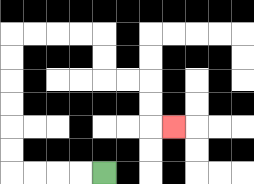{'start': '[4, 7]', 'end': '[7, 5]', 'path_directions': 'L,L,L,L,U,U,U,U,U,U,R,R,R,R,D,D,R,R,D,D,R', 'path_coordinates': '[[4, 7], [3, 7], [2, 7], [1, 7], [0, 7], [0, 6], [0, 5], [0, 4], [0, 3], [0, 2], [0, 1], [1, 1], [2, 1], [3, 1], [4, 1], [4, 2], [4, 3], [5, 3], [6, 3], [6, 4], [6, 5], [7, 5]]'}